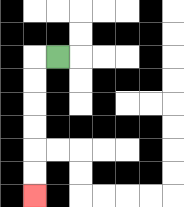{'start': '[2, 2]', 'end': '[1, 8]', 'path_directions': 'L,D,D,D,D,D,D', 'path_coordinates': '[[2, 2], [1, 2], [1, 3], [1, 4], [1, 5], [1, 6], [1, 7], [1, 8]]'}